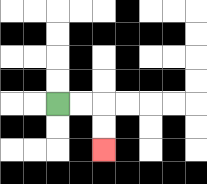{'start': '[2, 4]', 'end': '[4, 6]', 'path_directions': 'R,R,D,D', 'path_coordinates': '[[2, 4], [3, 4], [4, 4], [4, 5], [4, 6]]'}